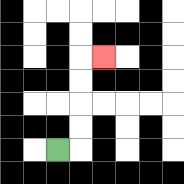{'start': '[2, 6]', 'end': '[4, 2]', 'path_directions': 'R,U,U,U,U,R', 'path_coordinates': '[[2, 6], [3, 6], [3, 5], [3, 4], [3, 3], [3, 2], [4, 2]]'}